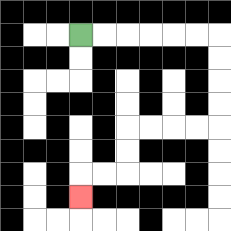{'start': '[3, 1]', 'end': '[3, 8]', 'path_directions': 'R,R,R,R,R,R,D,D,D,D,L,L,L,L,D,D,L,L,D', 'path_coordinates': '[[3, 1], [4, 1], [5, 1], [6, 1], [7, 1], [8, 1], [9, 1], [9, 2], [9, 3], [9, 4], [9, 5], [8, 5], [7, 5], [6, 5], [5, 5], [5, 6], [5, 7], [4, 7], [3, 7], [3, 8]]'}